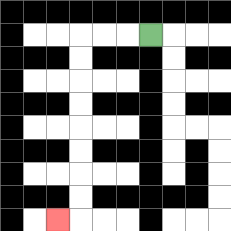{'start': '[6, 1]', 'end': '[2, 9]', 'path_directions': 'L,L,L,D,D,D,D,D,D,D,D,L', 'path_coordinates': '[[6, 1], [5, 1], [4, 1], [3, 1], [3, 2], [3, 3], [3, 4], [3, 5], [3, 6], [3, 7], [3, 8], [3, 9], [2, 9]]'}